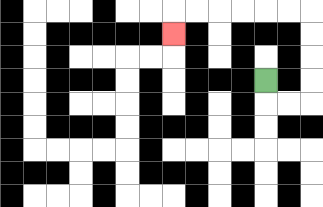{'start': '[11, 3]', 'end': '[7, 1]', 'path_directions': 'D,R,R,U,U,U,U,L,L,L,L,L,L,D', 'path_coordinates': '[[11, 3], [11, 4], [12, 4], [13, 4], [13, 3], [13, 2], [13, 1], [13, 0], [12, 0], [11, 0], [10, 0], [9, 0], [8, 0], [7, 0], [7, 1]]'}